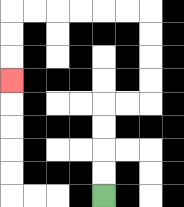{'start': '[4, 8]', 'end': '[0, 3]', 'path_directions': 'U,U,U,U,R,R,U,U,U,U,L,L,L,L,L,L,D,D,D', 'path_coordinates': '[[4, 8], [4, 7], [4, 6], [4, 5], [4, 4], [5, 4], [6, 4], [6, 3], [6, 2], [6, 1], [6, 0], [5, 0], [4, 0], [3, 0], [2, 0], [1, 0], [0, 0], [0, 1], [0, 2], [0, 3]]'}